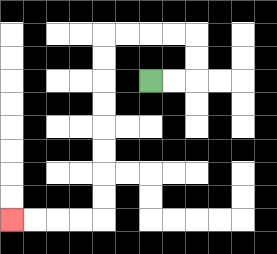{'start': '[6, 3]', 'end': '[0, 9]', 'path_directions': 'R,R,U,U,L,L,L,L,D,D,D,D,D,D,D,D,L,L,L,L', 'path_coordinates': '[[6, 3], [7, 3], [8, 3], [8, 2], [8, 1], [7, 1], [6, 1], [5, 1], [4, 1], [4, 2], [4, 3], [4, 4], [4, 5], [4, 6], [4, 7], [4, 8], [4, 9], [3, 9], [2, 9], [1, 9], [0, 9]]'}